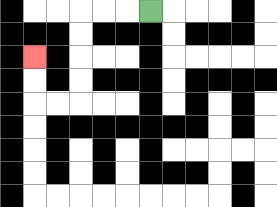{'start': '[6, 0]', 'end': '[1, 2]', 'path_directions': 'L,L,L,D,D,D,D,L,L,U,U', 'path_coordinates': '[[6, 0], [5, 0], [4, 0], [3, 0], [3, 1], [3, 2], [3, 3], [3, 4], [2, 4], [1, 4], [1, 3], [1, 2]]'}